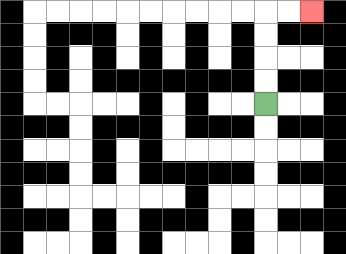{'start': '[11, 4]', 'end': '[13, 0]', 'path_directions': 'U,U,U,U,R,R', 'path_coordinates': '[[11, 4], [11, 3], [11, 2], [11, 1], [11, 0], [12, 0], [13, 0]]'}